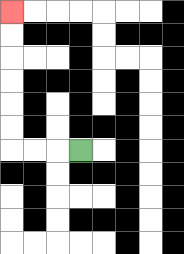{'start': '[3, 6]', 'end': '[0, 0]', 'path_directions': 'L,L,L,U,U,U,U,U,U', 'path_coordinates': '[[3, 6], [2, 6], [1, 6], [0, 6], [0, 5], [0, 4], [0, 3], [0, 2], [0, 1], [0, 0]]'}